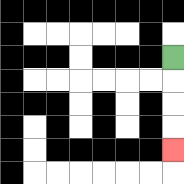{'start': '[7, 2]', 'end': '[7, 6]', 'path_directions': 'D,D,D,D', 'path_coordinates': '[[7, 2], [7, 3], [7, 4], [7, 5], [7, 6]]'}